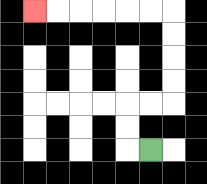{'start': '[6, 6]', 'end': '[1, 0]', 'path_directions': 'L,U,U,R,R,U,U,U,U,L,L,L,L,L,L', 'path_coordinates': '[[6, 6], [5, 6], [5, 5], [5, 4], [6, 4], [7, 4], [7, 3], [7, 2], [7, 1], [7, 0], [6, 0], [5, 0], [4, 0], [3, 0], [2, 0], [1, 0]]'}